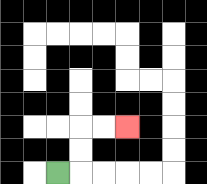{'start': '[2, 7]', 'end': '[5, 5]', 'path_directions': 'R,U,U,R,R', 'path_coordinates': '[[2, 7], [3, 7], [3, 6], [3, 5], [4, 5], [5, 5]]'}